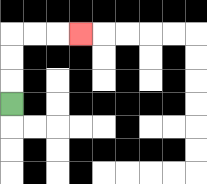{'start': '[0, 4]', 'end': '[3, 1]', 'path_directions': 'U,U,U,R,R,R', 'path_coordinates': '[[0, 4], [0, 3], [0, 2], [0, 1], [1, 1], [2, 1], [3, 1]]'}